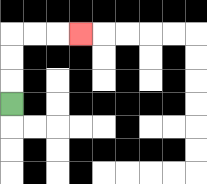{'start': '[0, 4]', 'end': '[3, 1]', 'path_directions': 'U,U,U,R,R,R', 'path_coordinates': '[[0, 4], [0, 3], [0, 2], [0, 1], [1, 1], [2, 1], [3, 1]]'}